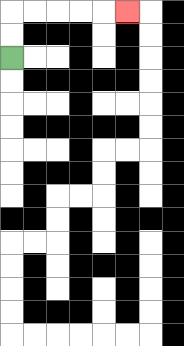{'start': '[0, 2]', 'end': '[5, 0]', 'path_directions': 'U,U,R,R,R,R,R', 'path_coordinates': '[[0, 2], [0, 1], [0, 0], [1, 0], [2, 0], [3, 0], [4, 0], [5, 0]]'}